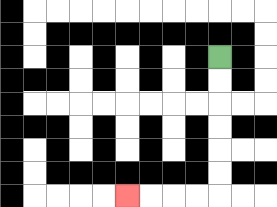{'start': '[9, 2]', 'end': '[5, 8]', 'path_directions': 'D,D,D,D,D,D,L,L,L,L', 'path_coordinates': '[[9, 2], [9, 3], [9, 4], [9, 5], [9, 6], [9, 7], [9, 8], [8, 8], [7, 8], [6, 8], [5, 8]]'}